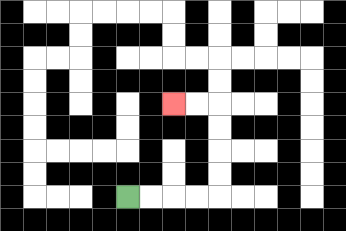{'start': '[5, 8]', 'end': '[7, 4]', 'path_directions': 'R,R,R,R,U,U,U,U,L,L', 'path_coordinates': '[[5, 8], [6, 8], [7, 8], [8, 8], [9, 8], [9, 7], [9, 6], [9, 5], [9, 4], [8, 4], [7, 4]]'}